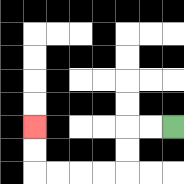{'start': '[7, 5]', 'end': '[1, 5]', 'path_directions': 'L,L,D,D,L,L,L,L,U,U', 'path_coordinates': '[[7, 5], [6, 5], [5, 5], [5, 6], [5, 7], [4, 7], [3, 7], [2, 7], [1, 7], [1, 6], [1, 5]]'}